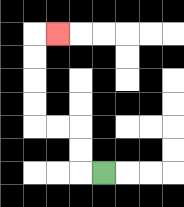{'start': '[4, 7]', 'end': '[2, 1]', 'path_directions': 'L,U,U,L,L,U,U,U,U,R', 'path_coordinates': '[[4, 7], [3, 7], [3, 6], [3, 5], [2, 5], [1, 5], [1, 4], [1, 3], [1, 2], [1, 1], [2, 1]]'}